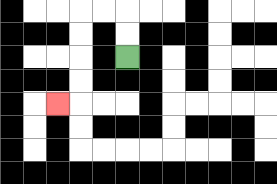{'start': '[5, 2]', 'end': '[2, 4]', 'path_directions': 'U,U,L,L,D,D,D,D,L', 'path_coordinates': '[[5, 2], [5, 1], [5, 0], [4, 0], [3, 0], [3, 1], [3, 2], [3, 3], [3, 4], [2, 4]]'}